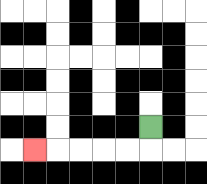{'start': '[6, 5]', 'end': '[1, 6]', 'path_directions': 'D,L,L,L,L,L', 'path_coordinates': '[[6, 5], [6, 6], [5, 6], [4, 6], [3, 6], [2, 6], [1, 6]]'}